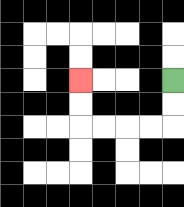{'start': '[7, 3]', 'end': '[3, 3]', 'path_directions': 'D,D,L,L,L,L,U,U', 'path_coordinates': '[[7, 3], [7, 4], [7, 5], [6, 5], [5, 5], [4, 5], [3, 5], [3, 4], [3, 3]]'}